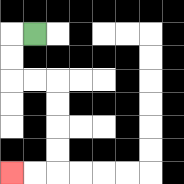{'start': '[1, 1]', 'end': '[0, 7]', 'path_directions': 'L,D,D,R,R,D,D,D,D,L,L', 'path_coordinates': '[[1, 1], [0, 1], [0, 2], [0, 3], [1, 3], [2, 3], [2, 4], [2, 5], [2, 6], [2, 7], [1, 7], [0, 7]]'}